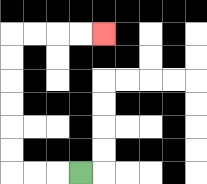{'start': '[3, 7]', 'end': '[4, 1]', 'path_directions': 'L,L,L,U,U,U,U,U,U,R,R,R,R', 'path_coordinates': '[[3, 7], [2, 7], [1, 7], [0, 7], [0, 6], [0, 5], [0, 4], [0, 3], [0, 2], [0, 1], [1, 1], [2, 1], [3, 1], [4, 1]]'}